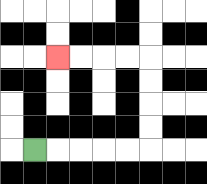{'start': '[1, 6]', 'end': '[2, 2]', 'path_directions': 'R,R,R,R,R,U,U,U,U,L,L,L,L', 'path_coordinates': '[[1, 6], [2, 6], [3, 6], [4, 6], [5, 6], [6, 6], [6, 5], [6, 4], [6, 3], [6, 2], [5, 2], [4, 2], [3, 2], [2, 2]]'}